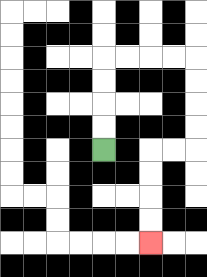{'start': '[4, 6]', 'end': '[6, 10]', 'path_directions': 'U,U,U,U,R,R,R,R,D,D,D,D,L,L,D,D,D,D', 'path_coordinates': '[[4, 6], [4, 5], [4, 4], [4, 3], [4, 2], [5, 2], [6, 2], [7, 2], [8, 2], [8, 3], [8, 4], [8, 5], [8, 6], [7, 6], [6, 6], [6, 7], [6, 8], [6, 9], [6, 10]]'}